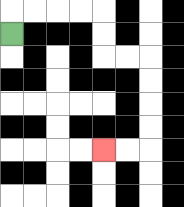{'start': '[0, 1]', 'end': '[4, 6]', 'path_directions': 'U,R,R,R,R,D,D,R,R,D,D,D,D,L,L', 'path_coordinates': '[[0, 1], [0, 0], [1, 0], [2, 0], [3, 0], [4, 0], [4, 1], [4, 2], [5, 2], [6, 2], [6, 3], [6, 4], [6, 5], [6, 6], [5, 6], [4, 6]]'}